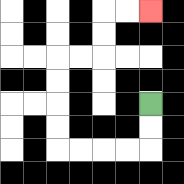{'start': '[6, 4]', 'end': '[6, 0]', 'path_directions': 'D,D,L,L,L,L,U,U,U,U,R,R,U,U,R,R', 'path_coordinates': '[[6, 4], [6, 5], [6, 6], [5, 6], [4, 6], [3, 6], [2, 6], [2, 5], [2, 4], [2, 3], [2, 2], [3, 2], [4, 2], [4, 1], [4, 0], [5, 0], [6, 0]]'}